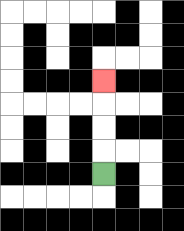{'start': '[4, 7]', 'end': '[4, 3]', 'path_directions': 'U,U,U,U', 'path_coordinates': '[[4, 7], [4, 6], [4, 5], [4, 4], [4, 3]]'}